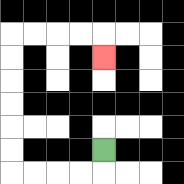{'start': '[4, 6]', 'end': '[4, 2]', 'path_directions': 'D,L,L,L,L,U,U,U,U,U,U,R,R,R,R,D', 'path_coordinates': '[[4, 6], [4, 7], [3, 7], [2, 7], [1, 7], [0, 7], [0, 6], [0, 5], [0, 4], [0, 3], [0, 2], [0, 1], [1, 1], [2, 1], [3, 1], [4, 1], [4, 2]]'}